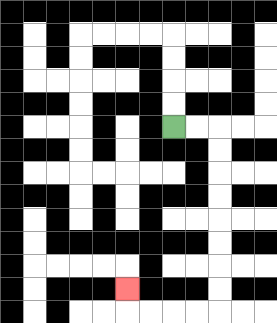{'start': '[7, 5]', 'end': '[5, 12]', 'path_directions': 'R,R,D,D,D,D,D,D,D,D,L,L,L,L,U', 'path_coordinates': '[[7, 5], [8, 5], [9, 5], [9, 6], [9, 7], [9, 8], [9, 9], [9, 10], [9, 11], [9, 12], [9, 13], [8, 13], [7, 13], [6, 13], [5, 13], [5, 12]]'}